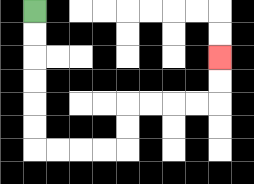{'start': '[1, 0]', 'end': '[9, 2]', 'path_directions': 'D,D,D,D,D,D,R,R,R,R,U,U,R,R,R,R,U,U', 'path_coordinates': '[[1, 0], [1, 1], [1, 2], [1, 3], [1, 4], [1, 5], [1, 6], [2, 6], [3, 6], [4, 6], [5, 6], [5, 5], [5, 4], [6, 4], [7, 4], [8, 4], [9, 4], [9, 3], [9, 2]]'}